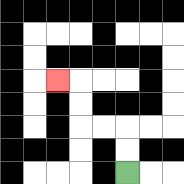{'start': '[5, 7]', 'end': '[2, 3]', 'path_directions': 'U,U,L,L,U,U,L', 'path_coordinates': '[[5, 7], [5, 6], [5, 5], [4, 5], [3, 5], [3, 4], [3, 3], [2, 3]]'}